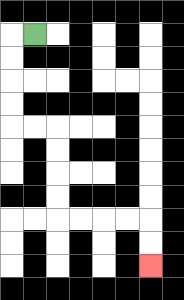{'start': '[1, 1]', 'end': '[6, 11]', 'path_directions': 'L,D,D,D,D,R,R,D,D,D,D,R,R,R,R,D,D', 'path_coordinates': '[[1, 1], [0, 1], [0, 2], [0, 3], [0, 4], [0, 5], [1, 5], [2, 5], [2, 6], [2, 7], [2, 8], [2, 9], [3, 9], [4, 9], [5, 9], [6, 9], [6, 10], [6, 11]]'}